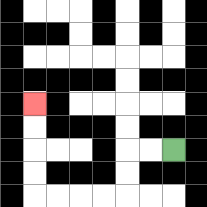{'start': '[7, 6]', 'end': '[1, 4]', 'path_directions': 'L,L,D,D,L,L,L,L,U,U,U,U', 'path_coordinates': '[[7, 6], [6, 6], [5, 6], [5, 7], [5, 8], [4, 8], [3, 8], [2, 8], [1, 8], [1, 7], [1, 6], [1, 5], [1, 4]]'}